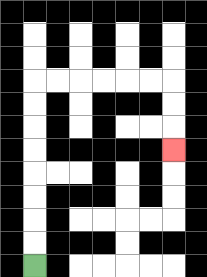{'start': '[1, 11]', 'end': '[7, 6]', 'path_directions': 'U,U,U,U,U,U,U,U,R,R,R,R,R,R,D,D,D', 'path_coordinates': '[[1, 11], [1, 10], [1, 9], [1, 8], [1, 7], [1, 6], [1, 5], [1, 4], [1, 3], [2, 3], [3, 3], [4, 3], [5, 3], [6, 3], [7, 3], [7, 4], [7, 5], [7, 6]]'}